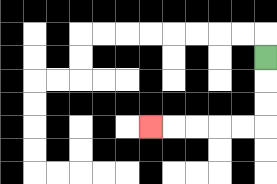{'start': '[11, 2]', 'end': '[6, 5]', 'path_directions': 'D,D,D,L,L,L,L,L', 'path_coordinates': '[[11, 2], [11, 3], [11, 4], [11, 5], [10, 5], [9, 5], [8, 5], [7, 5], [6, 5]]'}